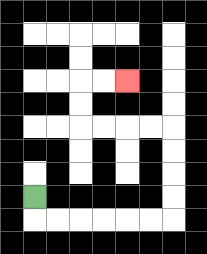{'start': '[1, 8]', 'end': '[5, 3]', 'path_directions': 'D,R,R,R,R,R,R,U,U,U,U,L,L,L,L,U,U,R,R', 'path_coordinates': '[[1, 8], [1, 9], [2, 9], [3, 9], [4, 9], [5, 9], [6, 9], [7, 9], [7, 8], [7, 7], [7, 6], [7, 5], [6, 5], [5, 5], [4, 5], [3, 5], [3, 4], [3, 3], [4, 3], [5, 3]]'}